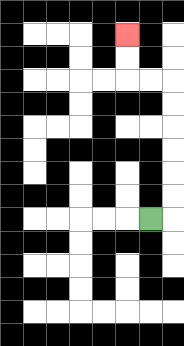{'start': '[6, 9]', 'end': '[5, 1]', 'path_directions': 'R,U,U,U,U,U,U,L,L,U,U', 'path_coordinates': '[[6, 9], [7, 9], [7, 8], [7, 7], [7, 6], [7, 5], [7, 4], [7, 3], [6, 3], [5, 3], [5, 2], [5, 1]]'}